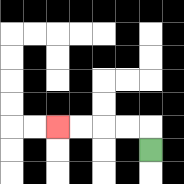{'start': '[6, 6]', 'end': '[2, 5]', 'path_directions': 'U,L,L,L,L', 'path_coordinates': '[[6, 6], [6, 5], [5, 5], [4, 5], [3, 5], [2, 5]]'}